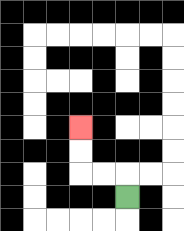{'start': '[5, 8]', 'end': '[3, 5]', 'path_directions': 'U,L,L,U,U', 'path_coordinates': '[[5, 8], [5, 7], [4, 7], [3, 7], [3, 6], [3, 5]]'}